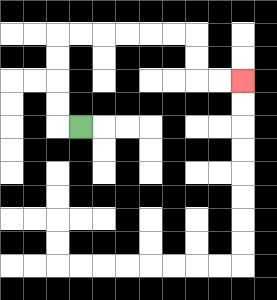{'start': '[3, 5]', 'end': '[10, 3]', 'path_directions': 'L,U,U,U,U,R,R,R,R,R,R,D,D,R,R', 'path_coordinates': '[[3, 5], [2, 5], [2, 4], [2, 3], [2, 2], [2, 1], [3, 1], [4, 1], [5, 1], [6, 1], [7, 1], [8, 1], [8, 2], [8, 3], [9, 3], [10, 3]]'}